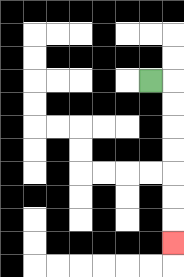{'start': '[6, 3]', 'end': '[7, 10]', 'path_directions': 'R,D,D,D,D,D,D,D', 'path_coordinates': '[[6, 3], [7, 3], [7, 4], [7, 5], [7, 6], [7, 7], [7, 8], [7, 9], [7, 10]]'}